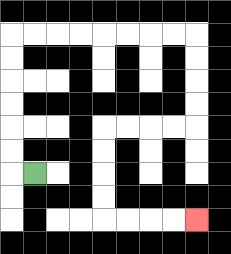{'start': '[1, 7]', 'end': '[8, 9]', 'path_directions': 'L,U,U,U,U,U,U,R,R,R,R,R,R,R,R,D,D,D,D,L,L,L,L,D,D,D,D,R,R,R,R', 'path_coordinates': '[[1, 7], [0, 7], [0, 6], [0, 5], [0, 4], [0, 3], [0, 2], [0, 1], [1, 1], [2, 1], [3, 1], [4, 1], [5, 1], [6, 1], [7, 1], [8, 1], [8, 2], [8, 3], [8, 4], [8, 5], [7, 5], [6, 5], [5, 5], [4, 5], [4, 6], [4, 7], [4, 8], [4, 9], [5, 9], [6, 9], [7, 9], [8, 9]]'}